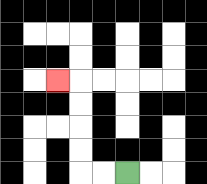{'start': '[5, 7]', 'end': '[2, 3]', 'path_directions': 'L,L,U,U,U,U,L', 'path_coordinates': '[[5, 7], [4, 7], [3, 7], [3, 6], [3, 5], [3, 4], [3, 3], [2, 3]]'}